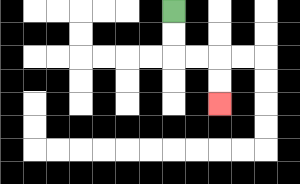{'start': '[7, 0]', 'end': '[9, 4]', 'path_directions': 'D,D,R,R,D,D', 'path_coordinates': '[[7, 0], [7, 1], [7, 2], [8, 2], [9, 2], [9, 3], [9, 4]]'}